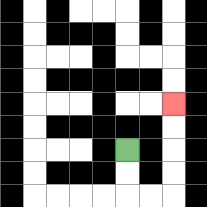{'start': '[5, 6]', 'end': '[7, 4]', 'path_directions': 'D,D,R,R,U,U,U,U', 'path_coordinates': '[[5, 6], [5, 7], [5, 8], [6, 8], [7, 8], [7, 7], [7, 6], [7, 5], [7, 4]]'}